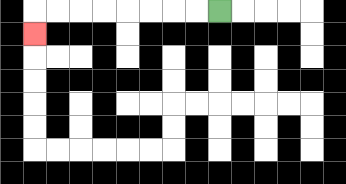{'start': '[9, 0]', 'end': '[1, 1]', 'path_directions': 'L,L,L,L,L,L,L,L,D', 'path_coordinates': '[[9, 0], [8, 0], [7, 0], [6, 0], [5, 0], [4, 0], [3, 0], [2, 0], [1, 0], [1, 1]]'}